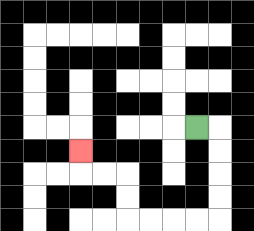{'start': '[8, 5]', 'end': '[3, 6]', 'path_directions': 'R,D,D,D,D,L,L,L,L,U,U,L,L,U', 'path_coordinates': '[[8, 5], [9, 5], [9, 6], [9, 7], [9, 8], [9, 9], [8, 9], [7, 9], [6, 9], [5, 9], [5, 8], [5, 7], [4, 7], [3, 7], [3, 6]]'}